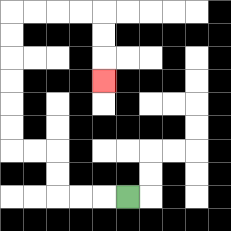{'start': '[5, 8]', 'end': '[4, 3]', 'path_directions': 'L,L,L,U,U,L,L,U,U,U,U,U,U,R,R,R,R,D,D,D', 'path_coordinates': '[[5, 8], [4, 8], [3, 8], [2, 8], [2, 7], [2, 6], [1, 6], [0, 6], [0, 5], [0, 4], [0, 3], [0, 2], [0, 1], [0, 0], [1, 0], [2, 0], [3, 0], [4, 0], [4, 1], [4, 2], [4, 3]]'}